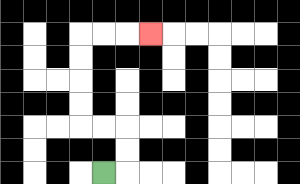{'start': '[4, 7]', 'end': '[6, 1]', 'path_directions': 'R,U,U,L,L,U,U,U,U,R,R,R', 'path_coordinates': '[[4, 7], [5, 7], [5, 6], [5, 5], [4, 5], [3, 5], [3, 4], [3, 3], [3, 2], [3, 1], [4, 1], [5, 1], [6, 1]]'}